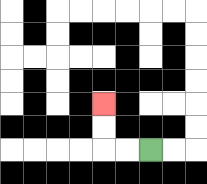{'start': '[6, 6]', 'end': '[4, 4]', 'path_directions': 'L,L,U,U', 'path_coordinates': '[[6, 6], [5, 6], [4, 6], [4, 5], [4, 4]]'}